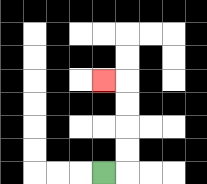{'start': '[4, 7]', 'end': '[4, 3]', 'path_directions': 'R,U,U,U,U,L', 'path_coordinates': '[[4, 7], [5, 7], [5, 6], [5, 5], [5, 4], [5, 3], [4, 3]]'}